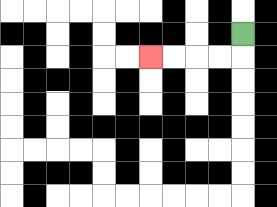{'start': '[10, 1]', 'end': '[6, 2]', 'path_directions': 'D,L,L,L,L', 'path_coordinates': '[[10, 1], [10, 2], [9, 2], [8, 2], [7, 2], [6, 2]]'}